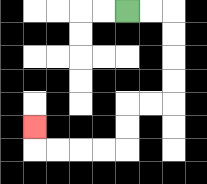{'start': '[5, 0]', 'end': '[1, 5]', 'path_directions': 'R,R,D,D,D,D,L,L,D,D,L,L,L,L,U', 'path_coordinates': '[[5, 0], [6, 0], [7, 0], [7, 1], [7, 2], [7, 3], [7, 4], [6, 4], [5, 4], [5, 5], [5, 6], [4, 6], [3, 6], [2, 6], [1, 6], [1, 5]]'}